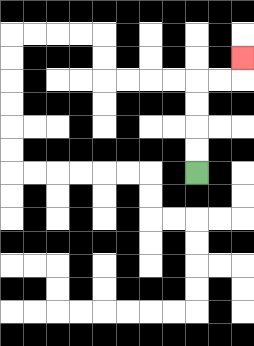{'start': '[8, 7]', 'end': '[10, 2]', 'path_directions': 'U,U,U,U,R,R,U', 'path_coordinates': '[[8, 7], [8, 6], [8, 5], [8, 4], [8, 3], [9, 3], [10, 3], [10, 2]]'}